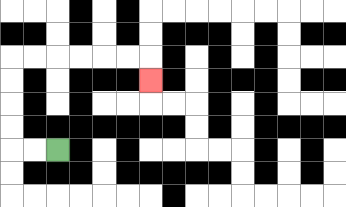{'start': '[2, 6]', 'end': '[6, 3]', 'path_directions': 'L,L,U,U,U,U,R,R,R,R,R,R,D', 'path_coordinates': '[[2, 6], [1, 6], [0, 6], [0, 5], [0, 4], [0, 3], [0, 2], [1, 2], [2, 2], [3, 2], [4, 2], [5, 2], [6, 2], [6, 3]]'}